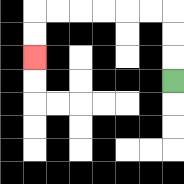{'start': '[7, 3]', 'end': '[1, 2]', 'path_directions': 'U,U,U,L,L,L,L,L,L,D,D', 'path_coordinates': '[[7, 3], [7, 2], [7, 1], [7, 0], [6, 0], [5, 0], [4, 0], [3, 0], [2, 0], [1, 0], [1, 1], [1, 2]]'}